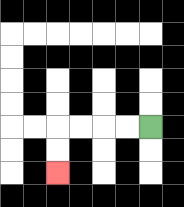{'start': '[6, 5]', 'end': '[2, 7]', 'path_directions': 'L,L,L,L,D,D', 'path_coordinates': '[[6, 5], [5, 5], [4, 5], [3, 5], [2, 5], [2, 6], [2, 7]]'}